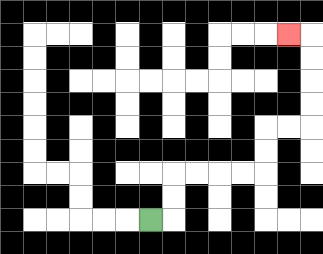{'start': '[6, 9]', 'end': '[12, 1]', 'path_directions': 'R,U,U,R,R,R,R,U,U,R,R,U,U,U,U,L', 'path_coordinates': '[[6, 9], [7, 9], [7, 8], [7, 7], [8, 7], [9, 7], [10, 7], [11, 7], [11, 6], [11, 5], [12, 5], [13, 5], [13, 4], [13, 3], [13, 2], [13, 1], [12, 1]]'}